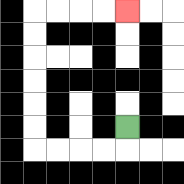{'start': '[5, 5]', 'end': '[5, 0]', 'path_directions': 'D,L,L,L,L,U,U,U,U,U,U,R,R,R,R', 'path_coordinates': '[[5, 5], [5, 6], [4, 6], [3, 6], [2, 6], [1, 6], [1, 5], [1, 4], [1, 3], [1, 2], [1, 1], [1, 0], [2, 0], [3, 0], [4, 0], [5, 0]]'}